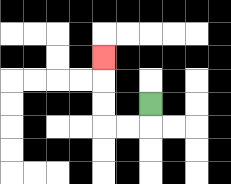{'start': '[6, 4]', 'end': '[4, 2]', 'path_directions': 'D,L,L,U,U,U', 'path_coordinates': '[[6, 4], [6, 5], [5, 5], [4, 5], [4, 4], [4, 3], [4, 2]]'}